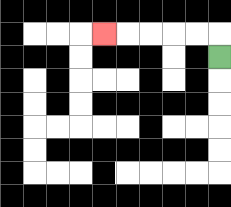{'start': '[9, 2]', 'end': '[4, 1]', 'path_directions': 'U,L,L,L,L,L', 'path_coordinates': '[[9, 2], [9, 1], [8, 1], [7, 1], [6, 1], [5, 1], [4, 1]]'}